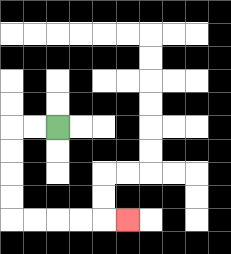{'start': '[2, 5]', 'end': '[5, 9]', 'path_directions': 'L,L,D,D,D,D,R,R,R,R,R', 'path_coordinates': '[[2, 5], [1, 5], [0, 5], [0, 6], [0, 7], [0, 8], [0, 9], [1, 9], [2, 9], [3, 9], [4, 9], [5, 9]]'}